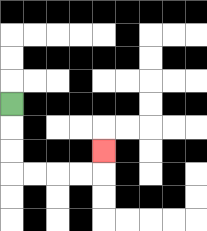{'start': '[0, 4]', 'end': '[4, 6]', 'path_directions': 'D,D,D,R,R,R,R,U', 'path_coordinates': '[[0, 4], [0, 5], [0, 6], [0, 7], [1, 7], [2, 7], [3, 7], [4, 7], [4, 6]]'}